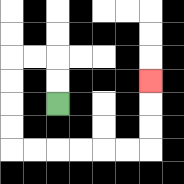{'start': '[2, 4]', 'end': '[6, 3]', 'path_directions': 'U,U,L,L,D,D,D,D,R,R,R,R,R,R,U,U,U', 'path_coordinates': '[[2, 4], [2, 3], [2, 2], [1, 2], [0, 2], [0, 3], [0, 4], [0, 5], [0, 6], [1, 6], [2, 6], [3, 6], [4, 6], [5, 6], [6, 6], [6, 5], [6, 4], [6, 3]]'}